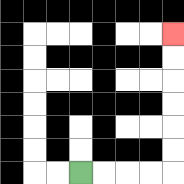{'start': '[3, 7]', 'end': '[7, 1]', 'path_directions': 'R,R,R,R,U,U,U,U,U,U', 'path_coordinates': '[[3, 7], [4, 7], [5, 7], [6, 7], [7, 7], [7, 6], [7, 5], [7, 4], [7, 3], [7, 2], [7, 1]]'}